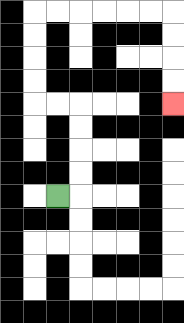{'start': '[2, 8]', 'end': '[7, 4]', 'path_directions': 'R,U,U,U,U,L,L,U,U,U,U,R,R,R,R,R,R,D,D,D,D', 'path_coordinates': '[[2, 8], [3, 8], [3, 7], [3, 6], [3, 5], [3, 4], [2, 4], [1, 4], [1, 3], [1, 2], [1, 1], [1, 0], [2, 0], [3, 0], [4, 0], [5, 0], [6, 0], [7, 0], [7, 1], [7, 2], [7, 3], [7, 4]]'}